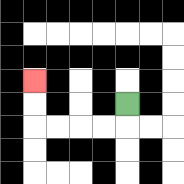{'start': '[5, 4]', 'end': '[1, 3]', 'path_directions': 'D,L,L,L,L,U,U', 'path_coordinates': '[[5, 4], [5, 5], [4, 5], [3, 5], [2, 5], [1, 5], [1, 4], [1, 3]]'}